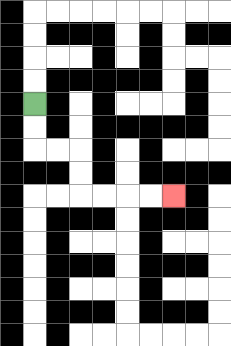{'start': '[1, 4]', 'end': '[7, 8]', 'path_directions': 'D,D,R,R,D,D,R,R,R,R', 'path_coordinates': '[[1, 4], [1, 5], [1, 6], [2, 6], [3, 6], [3, 7], [3, 8], [4, 8], [5, 8], [6, 8], [7, 8]]'}